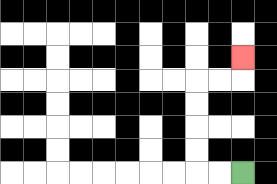{'start': '[10, 7]', 'end': '[10, 2]', 'path_directions': 'L,L,U,U,U,U,R,R,U', 'path_coordinates': '[[10, 7], [9, 7], [8, 7], [8, 6], [8, 5], [8, 4], [8, 3], [9, 3], [10, 3], [10, 2]]'}